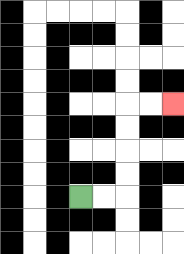{'start': '[3, 8]', 'end': '[7, 4]', 'path_directions': 'R,R,U,U,U,U,R,R', 'path_coordinates': '[[3, 8], [4, 8], [5, 8], [5, 7], [5, 6], [5, 5], [5, 4], [6, 4], [7, 4]]'}